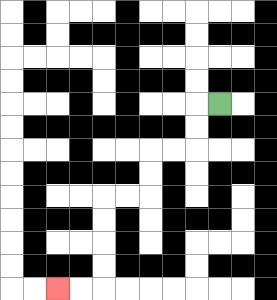{'start': '[9, 4]', 'end': '[2, 12]', 'path_directions': 'L,D,D,L,L,D,D,L,L,D,D,D,D,L,L', 'path_coordinates': '[[9, 4], [8, 4], [8, 5], [8, 6], [7, 6], [6, 6], [6, 7], [6, 8], [5, 8], [4, 8], [4, 9], [4, 10], [4, 11], [4, 12], [3, 12], [2, 12]]'}